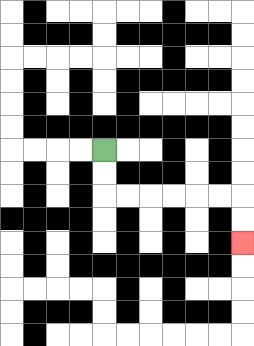{'start': '[4, 6]', 'end': '[10, 10]', 'path_directions': 'D,D,R,R,R,R,R,R,D,D', 'path_coordinates': '[[4, 6], [4, 7], [4, 8], [5, 8], [6, 8], [7, 8], [8, 8], [9, 8], [10, 8], [10, 9], [10, 10]]'}